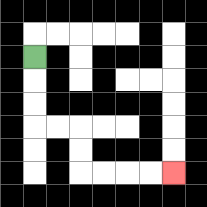{'start': '[1, 2]', 'end': '[7, 7]', 'path_directions': 'D,D,D,R,R,D,D,R,R,R,R', 'path_coordinates': '[[1, 2], [1, 3], [1, 4], [1, 5], [2, 5], [3, 5], [3, 6], [3, 7], [4, 7], [5, 7], [6, 7], [7, 7]]'}